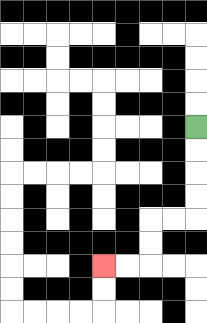{'start': '[8, 5]', 'end': '[4, 11]', 'path_directions': 'D,D,D,D,L,L,D,D,L,L', 'path_coordinates': '[[8, 5], [8, 6], [8, 7], [8, 8], [8, 9], [7, 9], [6, 9], [6, 10], [6, 11], [5, 11], [4, 11]]'}